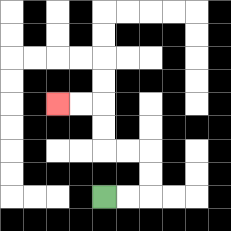{'start': '[4, 8]', 'end': '[2, 4]', 'path_directions': 'R,R,U,U,L,L,U,U,L,L', 'path_coordinates': '[[4, 8], [5, 8], [6, 8], [6, 7], [6, 6], [5, 6], [4, 6], [4, 5], [4, 4], [3, 4], [2, 4]]'}